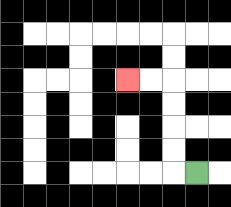{'start': '[8, 7]', 'end': '[5, 3]', 'path_directions': 'L,U,U,U,U,L,L', 'path_coordinates': '[[8, 7], [7, 7], [7, 6], [7, 5], [7, 4], [7, 3], [6, 3], [5, 3]]'}